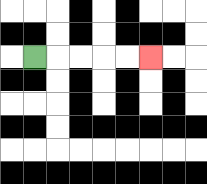{'start': '[1, 2]', 'end': '[6, 2]', 'path_directions': 'R,R,R,R,R', 'path_coordinates': '[[1, 2], [2, 2], [3, 2], [4, 2], [5, 2], [6, 2]]'}